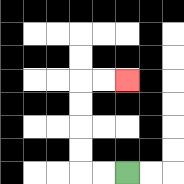{'start': '[5, 7]', 'end': '[5, 3]', 'path_directions': 'L,L,U,U,U,U,R,R', 'path_coordinates': '[[5, 7], [4, 7], [3, 7], [3, 6], [3, 5], [3, 4], [3, 3], [4, 3], [5, 3]]'}